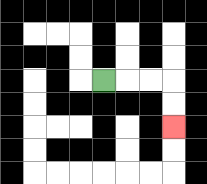{'start': '[4, 3]', 'end': '[7, 5]', 'path_directions': 'R,R,R,D,D', 'path_coordinates': '[[4, 3], [5, 3], [6, 3], [7, 3], [7, 4], [7, 5]]'}